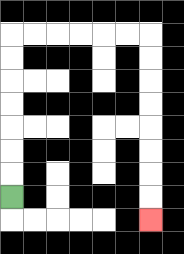{'start': '[0, 8]', 'end': '[6, 9]', 'path_directions': 'U,U,U,U,U,U,U,R,R,R,R,R,R,D,D,D,D,D,D,D,D', 'path_coordinates': '[[0, 8], [0, 7], [0, 6], [0, 5], [0, 4], [0, 3], [0, 2], [0, 1], [1, 1], [2, 1], [3, 1], [4, 1], [5, 1], [6, 1], [6, 2], [6, 3], [6, 4], [6, 5], [6, 6], [6, 7], [6, 8], [6, 9]]'}